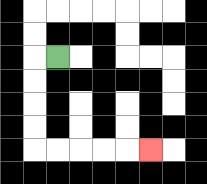{'start': '[2, 2]', 'end': '[6, 6]', 'path_directions': 'L,D,D,D,D,R,R,R,R,R', 'path_coordinates': '[[2, 2], [1, 2], [1, 3], [1, 4], [1, 5], [1, 6], [2, 6], [3, 6], [4, 6], [5, 6], [6, 6]]'}